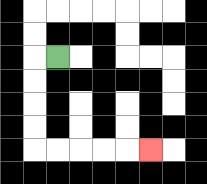{'start': '[2, 2]', 'end': '[6, 6]', 'path_directions': 'L,D,D,D,D,R,R,R,R,R', 'path_coordinates': '[[2, 2], [1, 2], [1, 3], [1, 4], [1, 5], [1, 6], [2, 6], [3, 6], [4, 6], [5, 6], [6, 6]]'}